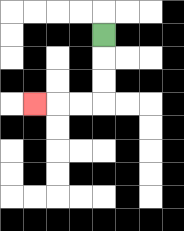{'start': '[4, 1]', 'end': '[1, 4]', 'path_directions': 'D,D,D,L,L,L', 'path_coordinates': '[[4, 1], [4, 2], [4, 3], [4, 4], [3, 4], [2, 4], [1, 4]]'}